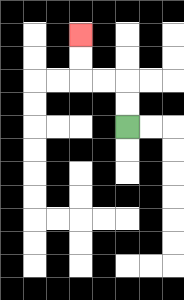{'start': '[5, 5]', 'end': '[3, 1]', 'path_directions': 'U,U,L,L,U,U', 'path_coordinates': '[[5, 5], [5, 4], [5, 3], [4, 3], [3, 3], [3, 2], [3, 1]]'}